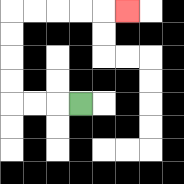{'start': '[3, 4]', 'end': '[5, 0]', 'path_directions': 'L,L,L,U,U,U,U,R,R,R,R,R', 'path_coordinates': '[[3, 4], [2, 4], [1, 4], [0, 4], [0, 3], [0, 2], [0, 1], [0, 0], [1, 0], [2, 0], [3, 0], [4, 0], [5, 0]]'}